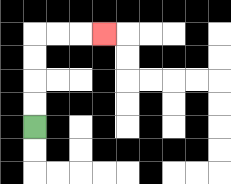{'start': '[1, 5]', 'end': '[4, 1]', 'path_directions': 'U,U,U,U,R,R,R', 'path_coordinates': '[[1, 5], [1, 4], [1, 3], [1, 2], [1, 1], [2, 1], [3, 1], [4, 1]]'}